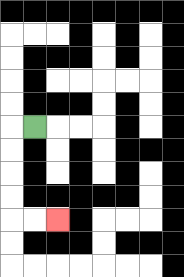{'start': '[1, 5]', 'end': '[2, 9]', 'path_directions': 'L,D,D,D,D,R,R', 'path_coordinates': '[[1, 5], [0, 5], [0, 6], [0, 7], [0, 8], [0, 9], [1, 9], [2, 9]]'}